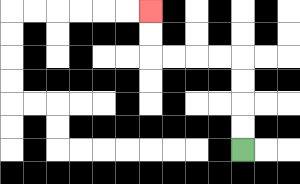{'start': '[10, 6]', 'end': '[6, 0]', 'path_directions': 'U,U,U,U,L,L,L,L,U,U', 'path_coordinates': '[[10, 6], [10, 5], [10, 4], [10, 3], [10, 2], [9, 2], [8, 2], [7, 2], [6, 2], [6, 1], [6, 0]]'}